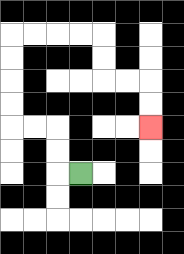{'start': '[3, 7]', 'end': '[6, 5]', 'path_directions': 'L,U,U,L,L,U,U,U,U,R,R,R,R,D,D,R,R,D,D', 'path_coordinates': '[[3, 7], [2, 7], [2, 6], [2, 5], [1, 5], [0, 5], [0, 4], [0, 3], [0, 2], [0, 1], [1, 1], [2, 1], [3, 1], [4, 1], [4, 2], [4, 3], [5, 3], [6, 3], [6, 4], [6, 5]]'}